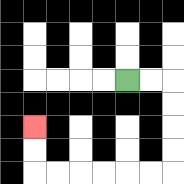{'start': '[5, 3]', 'end': '[1, 5]', 'path_directions': 'R,R,D,D,D,D,L,L,L,L,L,L,U,U', 'path_coordinates': '[[5, 3], [6, 3], [7, 3], [7, 4], [7, 5], [7, 6], [7, 7], [6, 7], [5, 7], [4, 7], [3, 7], [2, 7], [1, 7], [1, 6], [1, 5]]'}